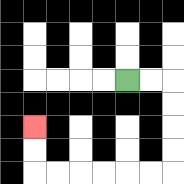{'start': '[5, 3]', 'end': '[1, 5]', 'path_directions': 'R,R,D,D,D,D,L,L,L,L,L,L,U,U', 'path_coordinates': '[[5, 3], [6, 3], [7, 3], [7, 4], [7, 5], [7, 6], [7, 7], [6, 7], [5, 7], [4, 7], [3, 7], [2, 7], [1, 7], [1, 6], [1, 5]]'}